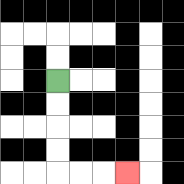{'start': '[2, 3]', 'end': '[5, 7]', 'path_directions': 'D,D,D,D,R,R,R', 'path_coordinates': '[[2, 3], [2, 4], [2, 5], [2, 6], [2, 7], [3, 7], [4, 7], [5, 7]]'}